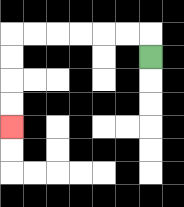{'start': '[6, 2]', 'end': '[0, 5]', 'path_directions': 'U,L,L,L,L,L,L,D,D,D,D', 'path_coordinates': '[[6, 2], [6, 1], [5, 1], [4, 1], [3, 1], [2, 1], [1, 1], [0, 1], [0, 2], [0, 3], [0, 4], [0, 5]]'}